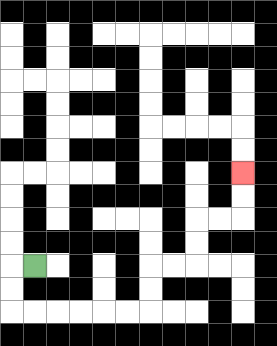{'start': '[1, 11]', 'end': '[10, 7]', 'path_directions': 'L,D,D,R,R,R,R,R,R,U,U,R,R,U,U,R,R,U,U', 'path_coordinates': '[[1, 11], [0, 11], [0, 12], [0, 13], [1, 13], [2, 13], [3, 13], [4, 13], [5, 13], [6, 13], [6, 12], [6, 11], [7, 11], [8, 11], [8, 10], [8, 9], [9, 9], [10, 9], [10, 8], [10, 7]]'}